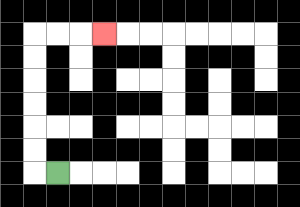{'start': '[2, 7]', 'end': '[4, 1]', 'path_directions': 'L,U,U,U,U,U,U,R,R,R', 'path_coordinates': '[[2, 7], [1, 7], [1, 6], [1, 5], [1, 4], [1, 3], [1, 2], [1, 1], [2, 1], [3, 1], [4, 1]]'}